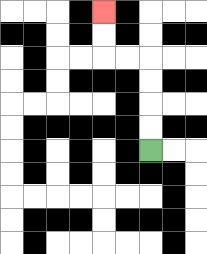{'start': '[6, 6]', 'end': '[4, 0]', 'path_directions': 'U,U,U,U,L,L,U,U', 'path_coordinates': '[[6, 6], [6, 5], [6, 4], [6, 3], [6, 2], [5, 2], [4, 2], [4, 1], [4, 0]]'}